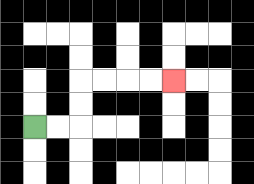{'start': '[1, 5]', 'end': '[7, 3]', 'path_directions': 'R,R,U,U,R,R,R,R', 'path_coordinates': '[[1, 5], [2, 5], [3, 5], [3, 4], [3, 3], [4, 3], [5, 3], [6, 3], [7, 3]]'}